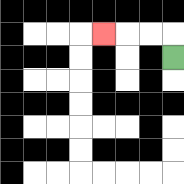{'start': '[7, 2]', 'end': '[4, 1]', 'path_directions': 'U,L,L,L', 'path_coordinates': '[[7, 2], [7, 1], [6, 1], [5, 1], [4, 1]]'}